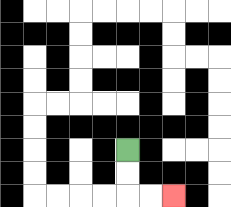{'start': '[5, 6]', 'end': '[7, 8]', 'path_directions': 'D,D,R,R', 'path_coordinates': '[[5, 6], [5, 7], [5, 8], [6, 8], [7, 8]]'}